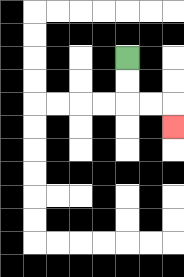{'start': '[5, 2]', 'end': '[7, 5]', 'path_directions': 'D,D,R,R,D', 'path_coordinates': '[[5, 2], [5, 3], [5, 4], [6, 4], [7, 4], [7, 5]]'}